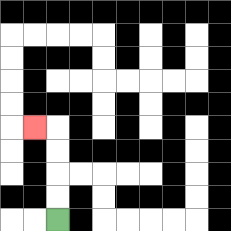{'start': '[2, 9]', 'end': '[1, 5]', 'path_directions': 'U,U,U,U,L', 'path_coordinates': '[[2, 9], [2, 8], [2, 7], [2, 6], [2, 5], [1, 5]]'}